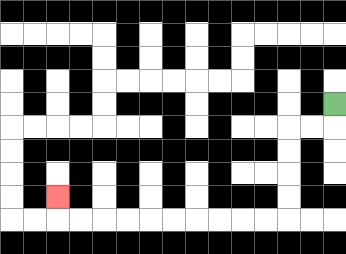{'start': '[14, 4]', 'end': '[2, 8]', 'path_directions': 'D,L,L,D,D,D,D,L,L,L,L,L,L,L,L,L,L,U', 'path_coordinates': '[[14, 4], [14, 5], [13, 5], [12, 5], [12, 6], [12, 7], [12, 8], [12, 9], [11, 9], [10, 9], [9, 9], [8, 9], [7, 9], [6, 9], [5, 9], [4, 9], [3, 9], [2, 9], [2, 8]]'}